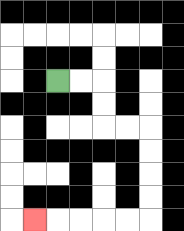{'start': '[2, 3]', 'end': '[1, 9]', 'path_directions': 'R,R,D,D,R,R,D,D,D,D,L,L,L,L,L', 'path_coordinates': '[[2, 3], [3, 3], [4, 3], [4, 4], [4, 5], [5, 5], [6, 5], [6, 6], [6, 7], [6, 8], [6, 9], [5, 9], [4, 9], [3, 9], [2, 9], [1, 9]]'}